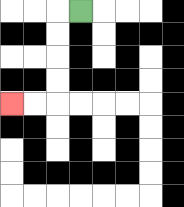{'start': '[3, 0]', 'end': '[0, 4]', 'path_directions': 'L,D,D,D,D,L,L', 'path_coordinates': '[[3, 0], [2, 0], [2, 1], [2, 2], [2, 3], [2, 4], [1, 4], [0, 4]]'}